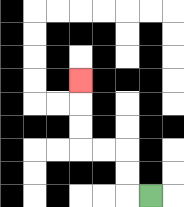{'start': '[6, 8]', 'end': '[3, 3]', 'path_directions': 'L,U,U,L,L,U,U,U', 'path_coordinates': '[[6, 8], [5, 8], [5, 7], [5, 6], [4, 6], [3, 6], [3, 5], [3, 4], [3, 3]]'}